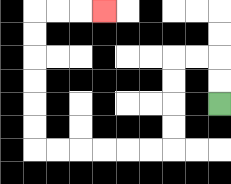{'start': '[9, 4]', 'end': '[4, 0]', 'path_directions': 'U,U,L,L,D,D,D,D,L,L,L,L,L,L,U,U,U,U,U,U,R,R,R', 'path_coordinates': '[[9, 4], [9, 3], [9, 2], [8, 2], [7, 2], [7, 3], [7, 4], [7, 5], [7, 6], [6, 6], [5, 6], [4, 6], [3, 6], [2, 6], [1, 6], [1, 5], [1, 4], [1, 3], [1, 2], [1, 1], [1, 0], [2, 0], [3, 0], [4, 0]]'}